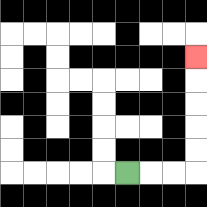{'start': '[5, 7]', 'end': '[8, 2]', 'path_directions': 'R,R,R,U,U,U,U,U', 'path_coordinates': '[[5, 7], [6, 7], [7, 7], [8, 7], [8, 6], [8, 5], [8, 4], [8, 3], [8, 2]]'}